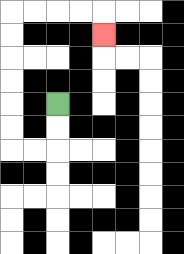{'start': '[2, 4]', 'end': '[4, 1]', 'path_directions': 'D,D,L,L,U,U,U,U,U,U,R,R,R,R,D', 'path_coordinates': '[[2, 4], [2, 5], [2, 6], [1, 6], [0, 6], [0, 5], [0, 4], [0, 3], [0, 2], [0, 1], [0, 0], [1, 0], [2, 0], [3, 0], [4, 0], [4, 1]]'}